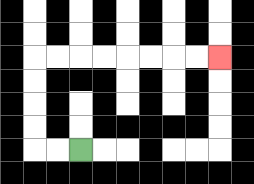{'start': '[3, 6]', 'end': '[9, 2]', 'path_directions': 'L,L,U,U,U,U,R,R,R,R,R,R,R,R', 'path_coordinates': '[[3, 6], [2, 6], [1, 6], [1, 5], [1, 4], [1, 3], [1, 2], [2, 2], [3, 2], [4, 2], [5, 2], [6, 2], [7, 2], [8, 2], [9, 2]]'}